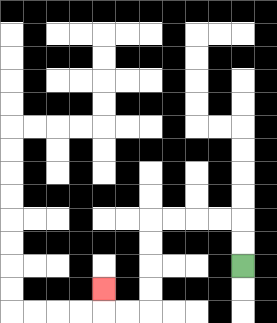{'start': '[10, 11]', 'end': '[4, 12]', 'path_directions': 'U,U,L,L,L,L,D,D,D,D,L,L,U', 'path_coordinates': '[[10, 11], [10, 10], [10, 9], [9, 9], [8, 9], [7, 9], [6, 9], [6, 10], [6, 11], [6, 12], [6, 13], [5, 13], [4, 13], [4, 12]]'}